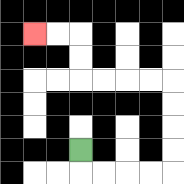{'start': '[3, 6]', 'end': '[1, 1]', 'path_directions': 'D,R,R,R,R,U,U,U,U,L,L,L,L,U,U,L,L', 'path_coordinates': '[[3, 6], [3, 7], [4, 7], [5, 7], [6, 7], [7, 7], [7, 6], [7, 5], [7, 4], [7, 3], [6, 3], [5, 3], [4, 3], [3, 3], [3, 2], [3, 1], [2, 1], [1, 1]]'}